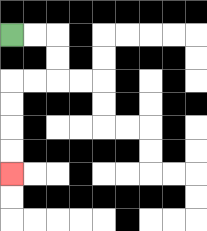{'start': '[0, 1]', 'end': '[0, 7]', 'path_directions': 'R,R,D,D,L,L,D,D,D,D', 'path_coordinates': '[[0, 1], [1, 1], [2, 1], [2, 2], [2, 3], [1, 3], [0, 3], [0, 4], [0, 5], [0, 6], [0, 7]]'}